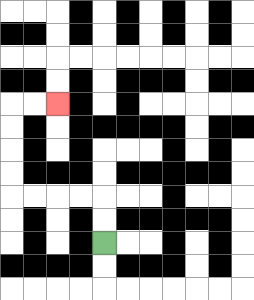{'start': '[4, 10]', 'end': '[2, 4]', 'path_directions': 'U,U,L,L,L,L,U,U,U,U,R,R', 'path_coordinates': '[[4, 10], [4, 9], [4, 8], [3, 8], [2, 8], [1, 8], [0, 8], [0, 7], [0, 6], [0, 5], [0, 4], [1, 4], [2, 4]]'}